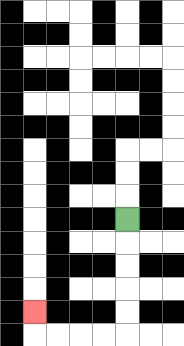{'start': '[5, 9]', 'end': '[1, 13]', 'path_directions': 'D,D,D,D,D,L,L,L,L,U', 'path_coordinates': '[[5, 9], [5, 10], [5, 11], [5, 12], [5, 13], [5, 14], [4, 14], [3, 14], [2, 14], [1, 14], [1, 13]]'}